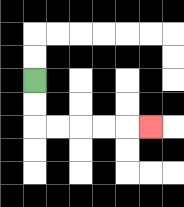{'start': '[1, 3]', 'end': '[6, 5]', 'path_directions': 'D,D,R,R,R,R,R', 'path_coordinates': '[[1, 3], [1, 4], [1, 5], [2, 5], [3, 5], [4, 5], [5, 5], [6, 5]]'}